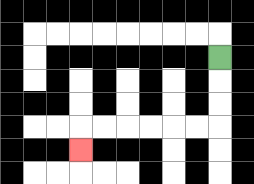{'start': '[9, 2]', 'end': '[3, 6]', 'path_directions': 'D,D,D,L,L,L,L,L,L,D', 'path_coordinates': '[[9, 2], [9, 3], [9, 4], [9, 5], [8, 5], [7, 5], [6, 5], [5, 5], [4, 5], [3, 5], [3, 6]]'}